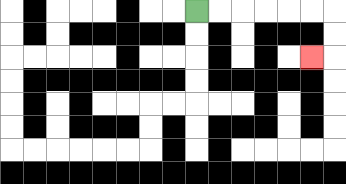{'start': '[8, 0]', 'end': '[13, 2]', 'path_directions': 'R,R,R,R,R,R,D,D,L', 'path_coordinates': '[[8, 0], [9, 0], [10, 0], [11, 0], [12, 0], [13, 0], [14, 0], [14, 1], [14, 2], [13, 2]]'}